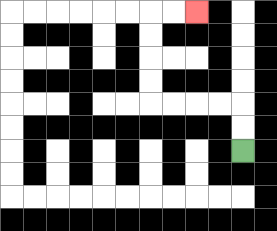{'start': '[10, 6]', 'end': '[8, 0]', 'path_directions': 'U,U,L,L,L,L,U,U,U,U,R,R', 'path_coordinates': '[[10, 6], [10, 5], [10, 4], [9, 4], [8, 4], [7, 4], [6, 4], [6, 3], [6, 2], [6, 1], [6, 0], [7, 0], [8, 0]]'}